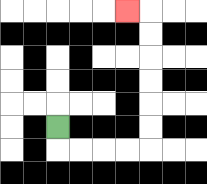{'start': '[2, 5]', 'end': '[5, 0]', 'path_directions': 'D,R,R,R,R,U,U,U,U,U,U,L', 'path_coordinates': '[[2, 5], [2, 6], [3, 6], [4, 6], [5, 6], [6, 6], [6, 5], [6, 4], [6, 3], [6, 2], [6, 1], [6, 0], [5, 0]]'}